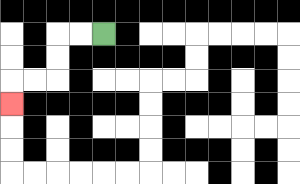{'start': '[4, 1]', 'end': '[0, 4]', 'path_directions': 'L,L,D,D,L,L,D', 'path_coordinates': '[[4, 1], [3, 1], [2, 1], [2, 2], [2, 3], [1, 3], [0, 3], [0, 4]]'}